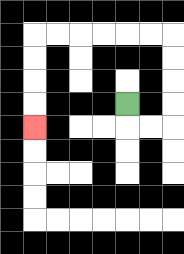{'start': '[5, 4]', 'end': '[1, 5]', 'path_directions': 'D,R,R,U,U,U,U,L,L,L,L,L,L,D,D,D,D', 'path_coordinates': '[[5, 4], [5, 5], [6, 5], [7, 5], [7, 4], [7, 3], [7, 2], [7, 1], [6, 1], [5, 1], [4, 1], [3, 1], [2, 1], [1, 1], [1, 2], [1, 3], [1, 4], [1, 5]]'}